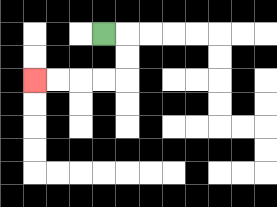{'start': '[4, 1]', 'end': '[1, 3]', 'path_directions': 'R,D,D,L,L,L,L', 'path_coordinates': '[[4, 1], [5, 1], [5, 2], [5, 3], [4, 3], [3, 3], [2, 3], [1, 3]]'}